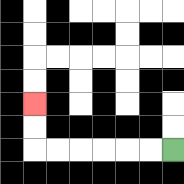{'start': '[7, 6]', 'end': '[1, 4]', 'path_directions': 'L,L,L,L,L,L,U,U', 'path_coordinates': '[[7, 6], [6, 6], [5, 6], [4, 6], [3, 6], [2, 6], [1, 6], [1, 5], [1, 4]]'}